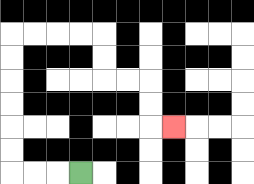{'start': '[3, 7]', 'end': '[7, 5]', 'path_directions': 'L,L,L,U,U,U,U,U,U,R,R,R,R,D,D,R,R,D,D,R', 'path_coordinates': '[[3, 7], [2, 7], [1, 7], [0, 7], [0, 6], [0, 5], [0, 4], [0, 3], [0, 2], [0, 1], [1, 1], [2, 1], [3, 1], [4, 1], [4, 2], [4, 3], [5, 3], [6, 3], [6, 4], [6, 5], [7, 5]]'}